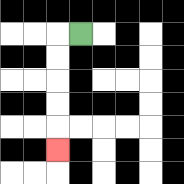{'start': '[3, 1]', 'end': '[2, 6]', 'path_directions': 'L,D,D,D,D,D', 'path_coordinates': '[[3, 1], [2, 1], [2, 2], [2, 3], [2, 4], [2, 5], [2, 6]]'}